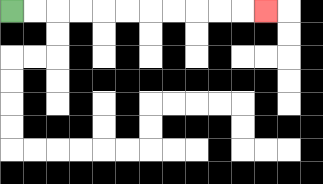{'start': '[0, 0]', 'end': '[11, 0]', 'path_directions': 'R,R,R,R,R,R,R,R,R,R,R', 'path_coordinates': '[[0, 0], [1, 0], [2, 0], [3, 0], [4, 0], [5, 0], [6, 0], [7, 0], [8, 0], [9, 0], [10, 0], [11, 0]]'}